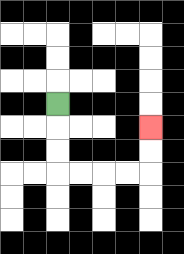{'start': '[2, 4]', 'end': '[6, 5]', 'path_directions': 'D,D,D,R,R,R,R,U,U', 'path_coordinates': '[[2, 4], [2, 5], [2, 6], [2, 7], [3, 7], [4, 7], [5, 7], [6, 7], [6, 6], [6, 5]]'}